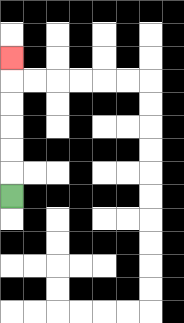{'start': '[0, 8]', 'end': '[0, 2]', 'path_directions': 'U,U,U,U,U,U', 'path_coordinates': '[[0, 8], [0, 7], [0, 6], [0, 5], [0, 4], [0, 3], [0, 2]]'}